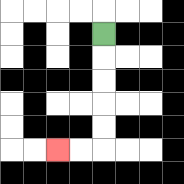{'start': '[4, 1]', 'end': '[2, 6]', 'path_directions': 'D,D,D,D,D,L,L', 'path_coordinates': '[[4, 1], [4, 2], [4, 3], [4, 4], [4, 5], [4, 6], [3, 6], [2, 6]]'}